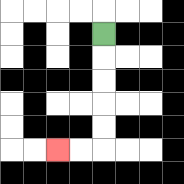{'start': '[4, 1]', 'end': '[2, 6]', 'path_directions': 'D,D,D,D,D,L,L', 'path_coordinates': '[[4, 1], [4, 2], [4, 3], [4, 4], [4, 5], [4, 6], [3, 6], [2, 6]]'}